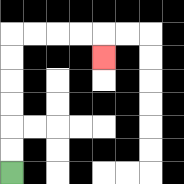{'start': '[0, 7]', 'end': '[4, 2]', 'path_directions': 'U,U,U,U,U,U,R,R,R,R,D', 'path_coordinates': '[[0, 7], [0, 6], [0, 5], [0, 4], [0, 3], [0, 2], [0, 1], [1, 1], [2, 1], [3, 1], [4, 1], [4, 2]]'}